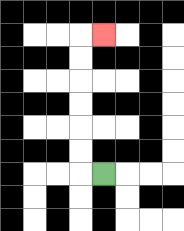{'start': '[4, 7]', 'end': '[4, 1]', 'path_directions': 'L,U,U,U,U,U,U,R', 'path_coordinates': '[[4, 7], [3, 7], [3, 6], [3, 5], [3, 4], [3, 3], [3, 2], [3, 1], [4, 1]]'}